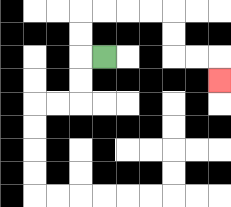{'start': '[4, 2]', 'end': '[9, 3]', 'path_directions': 'L,U,U,R,R,R,R,D,D,R,R,D', 'path_coordinates': '[[4, 2], [3, 2], [3, 1], [3, 0], [4, 0], [5, 0], [6, 0], [7, 0], [7, 1], [7, 2], [8, 2], [9, 2], [9, 3]]'}